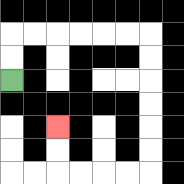{'start': '[0, 3]', 'end': '[2, 5]', 'path_directions': 'U,U,R,R,R,R,R,R,D,D,D,D,D,D,L,L,L,L,U,U', 'path_coordinates': '[[0, 3], [0, 2], [0, 1], [1, 1], [2, 1], [3, 1], [4, 1], [5, 1], [6, 1], [6, 2], [6, 3], [6, 4], [6, 5], [6, 6], [6, 7], [5, 7], [4, 7], [3, 7], [2, 7], [2, 6], [2, 5]]'}